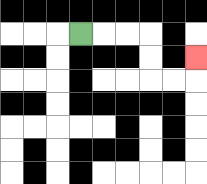{'start': '[3, 1]', 'end': '[8, 2]', 'path_directions': 'R,R,R,D,D,R,R,U', 'path_coordinates': '[[3, 1], [4, 1], [5, 1], [6, 1], [6, 2], [6, 3], [7, 3], [8, 3], [8, 2]]'}